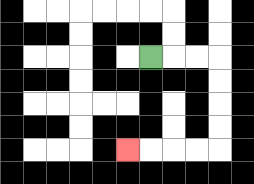{'start': '[6, 2]', 'end': '[5, 6]', 'path_directions': 'R,R,R,D,D,D,D,L,L,L,L', 'path_coordinates': '[[6, 2], [7, 2], [8, 2], [9, 2], [9, 3], [9, 4], [9, 5], [9, 6], [8, 6], [7, 6], [6, 6], [5, 6]]'}